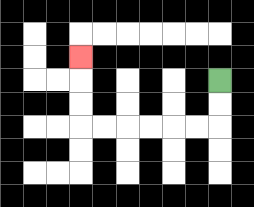{'start': '[9, 3]', 'end': '[3, 2]', 'path_directions': 'D,D,L,L,L,L,L,L,U,U,U', 'path_coordinates': '[[9, 3], [9, 4], [9, 5], [8, 5], [7, 5], [6, 5], [5, 5], [4, 5], [3, 5], [3, 4], [3, 3], [3, 2]]'}